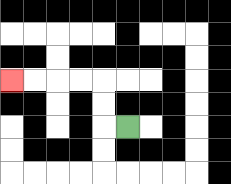{'start': '[5, 5]', 'end': '[0, 3]', 'path_directions': 'L,U,U,L,L,L,L', 'path_coordinates': '[[5, 5], [4, 5], [4, 4], [4, 3], [3, 3], [2, 3], [1, 3], [0, 3]]'}